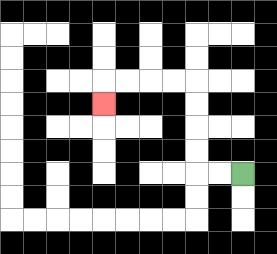{'start': '[10, 7]', 'end': '[4, 4]', 'path_directions': 'L,L,U,U,U,U,L,L,L,L,D', 'path_coordinates': '[[10, 7], [9, 7], [8, 7], [8, 6], [8, 5], [8, 4], [8, 3], [7, 3], [6, 3], [5, 3], [4, 3], [4, 4]]'}